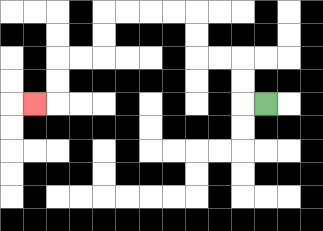{'start': '[11, 4]', 'end': '[1, 4]', 'path_directions': 'L,U,U,L,L,U,U,L,L,L,L,D,D,L,L,D,D,L', 'path_coordinates': '[[11, 4], [10, 4], [10, 3], [10, 2], [9, 2], [8, 2], [8, 1], [8, 0], [7, 0], [6, 0], [5, 0], [4, 0], [4, 1], [4, 2], [3, 2], [2, 2], [2, 3], [2, 4], [1, 4]]'}